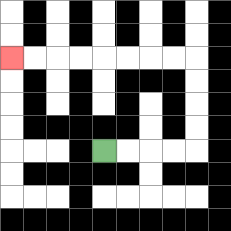{'start': '[4, 6]', 'end': '[0, 2]', 'path_directions': 'R,R,R,R,U,U,U,U,L,L,L,L,L,L,L,L', 'path_coordinates': '[[4, 6], [5, 6], [6, 6], [7, 6], [8, 6], [8, 5], [8, 4], [8, 3], [8, 2], [7, 2], [6, 2], [5, 2], [4, 2], [3, 2], [2, 2], [1, 2], [0, 2]]'}